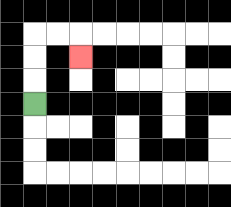{'start': '[1, 4]', 'end': '[3, 2]', 'path_directions': 'U,U,U,R,R,D', 'path_coordinates': '[[1, 4], [1, 3], [1, 2], [1, 1], [2, 1], [3, 1], [3, 2]]'}